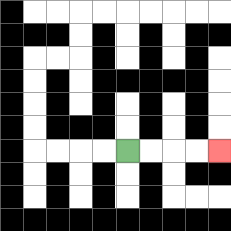{'start': '[5, 6]', 'end': '[9, 6]', 'path_directions': 'R,R,R,R', 'path_coordinates': '[[5, 6], [6, 6], [7, 6], [8, 6], [9, 6]]'}